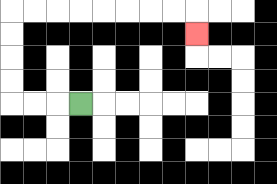{'start': '[3, 4]', 'end': '[8, 1]', 'path_directions': 'L,L,L,U,U,U,U,R,R,R,R,R,R,R,R,D', 'path_coordinates': '[[3, 4], [2, 4], [1, 4], [0, 4], [0, 3], [0, 2], [0, 1], [0, 0], [1, 0], [2, 0], [3, 0], [4, 0], [5, 0], [6, 0], [7, 0], [8, 0], [8, 1]]'}